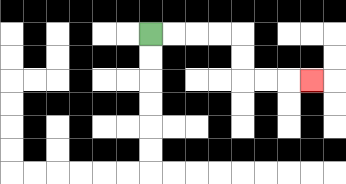{'start': '[6, 1]', 'end': '[13, 3]', 'path_directions': 'R,R,R,R,D,D,R,R,R', 'path_coordinates': '[[6, 1], [7, 1], [8, 1], [9, 1], [10, 1], [10, 2], [10, 3], [11, 3], [12, 3], [13, 3]]'}